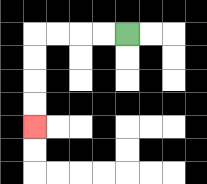{'start': '[5, 1]', 'end': '[1, 5]', 'path_directions': 'L,L,L,L,D,D,D,D', 'path_coordinates': '[[5, 1], [4, 1], [3, 1], [2, 1], [1, 1], [1, 2], [1, 3], [1, 4], [1, 5]]'}